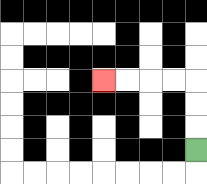{'start': '[8, 6]', 'end': '[4, 3]', 'path_directions': 'U,U,U,L,L,L,L', 'path_coordinates': '[[8, 6], [8, 5], [8, 4], [8, 3], [7, 3], [6, 3], [5, 3], [4, 3]]'}